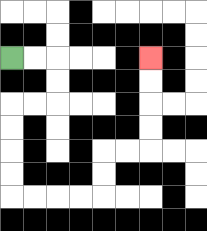{'start': '[0, 2]', 'end': '[6, 2]', 'path_directions': 'R,R,D,D,L,L,D,D,D,D,R,R,R,R,U,U,R,R,U,U,U,U', 'path_coordinates': '[[0, 2], [1, 2], [2, 2], [2, 3], [2, 4], [1, 4], [0, 4], [0, 5], [0, 6], [0, 7], [0, 8], [1, 8], [2, 8], [3, 8], [4, 8], [4, 7], [4, 6], [5, 6], [6, 6], [6, 5], [6, 4], [6, 3], [6, 2]]'}